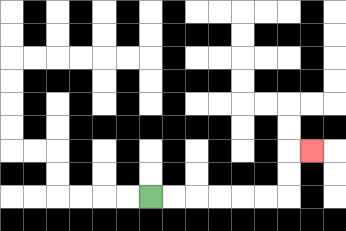{'start': '[6, 8]', 'end': '[13, 6]', 'path_directions': 'R,R,R,R,R,R,U,U,R', 'path_coordinates': '[[6, 8], [7, 8], [8, 8], [9, 8], [10, 8], [11, 8], [12, 8], [12, 7], [12, 6], [13, 6]]'}